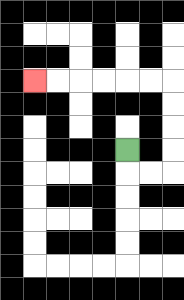{'start': '[5, 6]', 'end': '[1, 3]', 'path_directions': 'D,R,R,U,U,U,U,L,L,L,L,L,L', 'path_coordinates': '[[5, 6], [5, 7], [6, 7], [7, 7], [7, 6], [7, 5], [7, 4], [7, 3], [6, 3], [5, 3], [4, 3], [3, 3], [2, 3], [1, 3]]'}